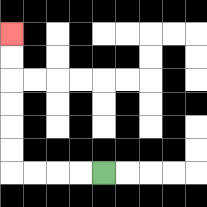{'start': '[4, 7]', 'end': '[0, 1]', 'path_directions': 'L,L,L,L,U,U,U,U,U,U', 'path_coordinates': '[[4, 7], [3, 7], [2, 7], [1, 7], [0, 7], [0, 6], [0, 5], [0, 4], [0, 3], [0, 2], [0, 1]]'}